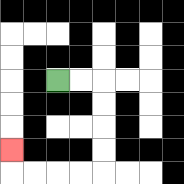{'start': '[2, 3]', 'end': '[0, 6]', 'path_directions': 'R,R,D,D,D,D,L,L,L,L,U', 'path_coordinates': '[[2, 3], [3, 3], [4, 3], [4, 4], [4, 5], [4, 6], [4, 7], [3, 7], [2, 7], [1, 7], [0, 7], [0, 6]]'}